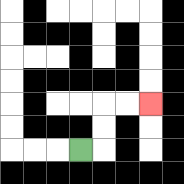{'start': '[3, 6]', 'end': '[6, 4]', 'path_directions': 'R,U,U,R,R', 'path_coordinates': '[[3, 6], [4, 6], [4, 5], [4, 4], [5, 4], [6, 4]]'}